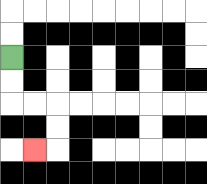{'start': '[0, 2]', 'end': '[1, 6]', 'path_directions': 'D,D,R,R,D,D,L', 'path_coordinates': '[[0, 2], [0, 3], [0, 4], [1, 4], [2, 4], [2, 5], [2, 6], [1, 6]]'}